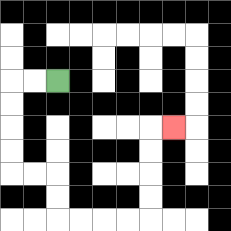{'start': '[2, 3]', 'end': '[7, 5]', 'path_directions': 'L,L,D,D,D,D,R,R,D,D,R,R,R,R,U,U,U,U,R', 'path_coordinates': '[[2, 3], [1, 3], [0, 3], [0, 4], [0, 5], [0, 6], [0, 7], [1, 7], [2, 7], [2, 8], [2, 9], [3, 9], [4, 9], [5, 9], [6, 9], [6, 8], [6, 7], [6, 6], [6, 5], [7, 5]]'}